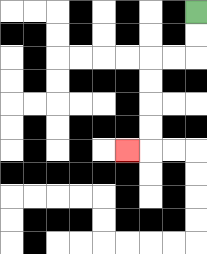{'start': '[8, 0]', 'end': '[5, 6]', 'path_directions': 'D,D,L,L,D,D,D,D,L', 'path_coordinates': '[[8, 0], [8, 1], [8, 2], [7, 2], [6, 2], [6, 3], [6, 4], [6, 5], [6, 6], [5, 6]]'}